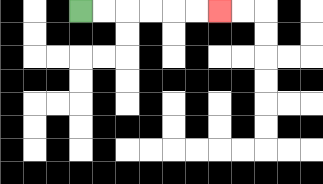{'start': '[3, 0]', 'end': '[9, 0]', 'path_directions': 'R,R,R,R,R,R', 'path_coordinates': '[[3, 0], [4, 0], [5, 0], [6, 0], [7, 0], [8, 0], [9, 0]]'}